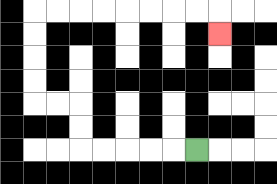{'start': '[8, 6]', 'end': '[9, 1]', 'path_directions': 'L,L,L,L,L,U,U,L,L,U,U,U,U,R,R,R,R,R,R,R,R,D', 'path_coordinates': '[[8, 6], [7, 6], [6, 6], [5, 6], [4, 6], [3, 6], [3, 5], [3, 4], [2, 4], [1, 4], [1, 3], [1, 2], [1, 1], [1, 0], [2, 0], [3, 0], [4, 0], [5, 0], [6, 0], [7, 0], [8, 0], [9, 0], [9, 1]]'}